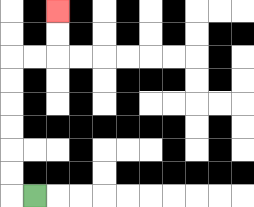{'start': '[1, 8]', 'end': '[2, 0]', 'path_directions': 'L,U,U,U,U,U,U,R,R,U,U', 'path_coordinates': '[[1, 8], [0, 8], [0, 7], [0, 6], [0, 5], [0, 4], [0, 3], [0, 2], [1, 2], [2, 2], [2, 1], [2, 0]]'}